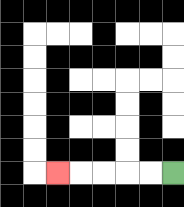{'start': '[7, 7]', 'end': '[2, 7]', 'path_directions': 'L,L,L,L,L', 'path_coordinates': '[[7, 7], [6, 7], [5, 7], [4, 7], [3, 7], [2, 7]]'}